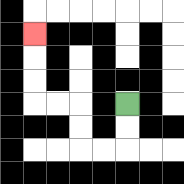{'start': '[5, 4]', 'end': '[1, 1]', 'path_directions': 'D,D,L,L,U,U,L,L,U,U,U', 'path_coordinates': '[[5, 4], [5, 5], [5, 6], [4, 6], [3, 6], [3, 5], [3, 4], [2, 4], [1, 4], [1, 3], [1, 2], [1, 1]]'}